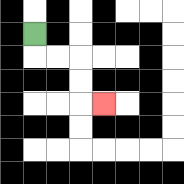{'start': '[1, 1]', 'end': '[4, 4]', 'path_directions': 'D,R,R,D,D,R', 'path_coordinates': '[[1, 1], [1, 2], [2, 2], [3, 2], [3, 3], [3, 4], [4, 4]]'}